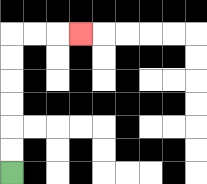{'start': '[0, 7]', 'end': '[3, 1]', 'path_directions': 'U,U,U,U,U,U,R,R,R', 'path_coordinates': '[[0, 7], [0, 6], [0, 5], [0, 4], [0, 3], [0, 2], [0, 1], [1, 1], [2, 1], [3, 1]]'}